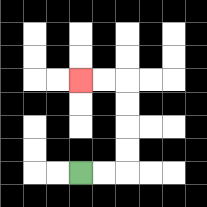{'start': '[3, 7]', 'end': '[3, 3]', 'path_directions': 'R,R,U,U,U,U,L,L', 'path_coordinates': '[[3, 7], [4, 7], [5, 7], [5, 6], [5, 5], [5, 4], [5, 3], [4, 3], [3, 3]]'}